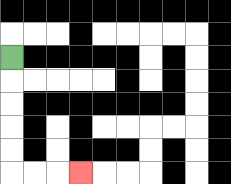{'start': '[0, 2]', 'end': '[3, 7]', 'path_directions': 'D,D,D,D,D,R,R,R', 'path_coordinates': '[[0, 2], [0, 3], [0, 4], [0, 5], [0, 6], [0, 7], [1, 7], [2, 7], [3, 7]]'}